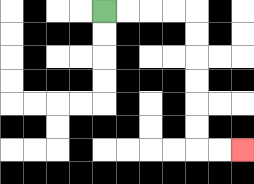{'start': '[4, 0]', 'end': '[10, 6]', 'path_directions': 'R,R,R,R,D,D,D,D,D,D,R,R', 'path_coordinates': '[[4, 0], [5, 0], [6, 0], [7, 0], [8, 0], [8, 1], [8, 2], [8, 3], [8, 4], [8, 5], [8, 6], [9, 6], [10, 6]]'}